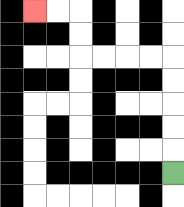{'start': '[7, 7]', 'end': '[1, 0]', 'path_directions': 'U,U,U,U,U,L,L,L,L,U,U,L,L', 'path_coordinates': '[[7, 7], [7, 6], [7, 5], [7, 4], [7, 3], [7, 2], [6, 2], [5, 2], [4, 2], [3, 2], [3, 1], [3, 0], [2, 0], [1, 0]]'}